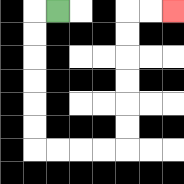{'start': '[2, 0]', 'end': '[7, 0]', 'path_directions': 'L,D,D,D,D,D,D,R,R,R,R,U,U,U,U,U,U,R,R', 'path_coordinates': '[[2, 0], [1, 0], [1, 1], [1, 2], [1, 3], [1, 4], [1, 5], [1, 6], [2, 6], [3, 6], [4, 6], [5, 6], [5, 5], [5, 4], [5, 3], [5, 2], [5, 1], [5, 0], [6, 0], [7, 0]]'}